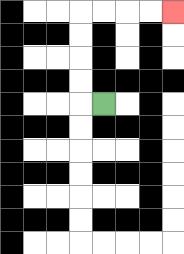{'start': '[4, 4]', 'end': '[7, 0]', 'path_directions': 'L,U,U,U,U,R,R,R,R', 'path_coordinates': '[[4, 4], [3, 4], [3, 3], [3, 2], [3, 1], [3, 0], [4, 0], [5, 0], [6, 0], [7, 0]]'}